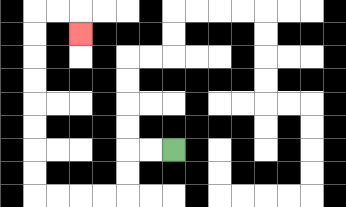{'start': '[7, 6]', 'end': '[3, 1]', 'path_directions': 'L,L,D,D,L,L,L,L,U,U,U,U,U,U,U,U,R,R,D', 'path_coordinates': '[[7, 6], [6, 6], [5, 6], [5, 7], [5, 8], [4, 8], [3, 8], [2, 8], [1, 8], [1, 7], [1, 6], [1, 5], [1, 4], [1, 3], [1, 2], [1, 1], [1, 0], [2, 0], [3, 0], [3, 1]]'}